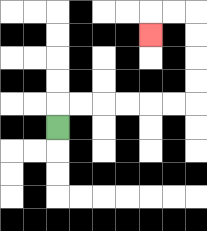{'start': '[2, 5]', 'end': '[6, 1]', 'path_directions': 'U,R,R,R,R,R,R,U,U,U,U,L,L,D', 'path_coordinates': '[[2, 5], [2, 4], [3, 4], [4, 4], [5, 4], [6, 4], [7, 4], [8, 4], [8, 3], [8, 2], [8, 1], [8, 0], [7, 0], [6, 0], [6, 1]]'}